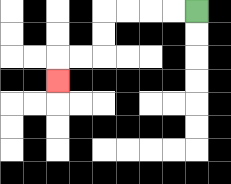{'start': '[8, 0]', 'end': '[2, 3]', 'path_directions': 'L,L,L,L,D,D,L,L,D', 'path_coordinates': '[[8, 0], [7, 0], [6, 0], [5, 0], [4, 0], [4, 1], [4, 2], [3, 2], [2, 2], [2, 3]]'}